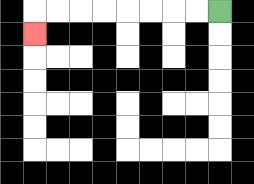{'start': '[9, 0]', 'end': '[1, 1]', 'path_directions': 'L,L,L,L,L,L,L,L,D', 'path_coordinates': '[[9, 0], [8, 0], [7, 0], [6, 0], [5, 0], [4, 0], [3, 0], [2, 0], [1, 0], [1, 1]]'}